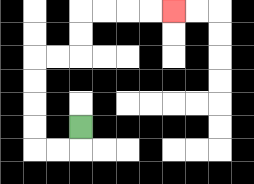{'start': '[3, 5]', 'end': '[7, 0]', 'path_directions': 'D,L,L,U,U,U,U,R,R,U,U,R,R,R,R', 'path_coordinates': '[[3, 5], [3, 6], [2, 6], [1, 6], [1, 5], [1, 4], [1, 3], [1, 2], [2, 2], [3, 2], [3, 1], [3, 0], [4, 0], [5, 0], [6, 0], [7, 0]]'}